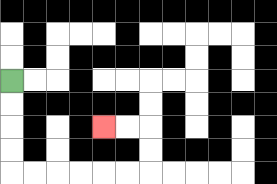{'start': '[0, 3]', 'end': '[4, 5]', 'path_directions': 'D,D,D,D,R,R,R,R,R,R,U,U,L,L', 'path_coordinates': '[[0, 3], [0, 4], [0, 5], [0, 6], [0, 7], [1, 7], [2, 7], [3, 7], [4, 7], [5, 7], [6, 7], [6, 6], [6, 5], [5, 5], [4, 5]]'}